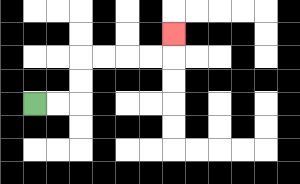{'start': '[1, 4]', 'end': '[7, 1]', 'path_directions': 'R,R,U,U,R,R,R,R,U', 'path_coordinates': '[[1, 4], [2, 4], [3, 4], [3, 3], [3, 2], [4, 2], [5, 2], [6, 2], [7, 2], [7, 1]]'}